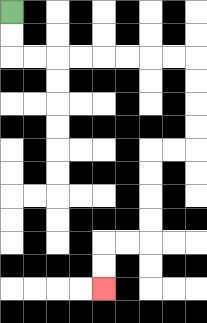{'start': '[0, 0]', 'end': '[4, 12]', 'path_directions': 'D,D,R,R,R,R,R,R,R,R,D,D,D,D,L,L,D,D,D,D,L,L,D,D', 'path_coordinates': '[[0, 0], [0, 1], [0, 2], [1, 2], [2, 2], [3, 2], [4, 2], [5, 2], [6, 2], [7, 2], [8, 2], [8, 3], [8, 4], [8, 5], [8, 6], [7, 6], [6, 6], [6, 7], [6, 8], [6, 9], [6, 10], [5, 10], [4, 10], [4, 11], [4, 12]]'}